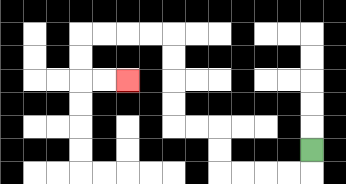{'start': '[13, 6]', 'end': '[5, 3]', 'path_directions': 'D,L,L,L,L,U,U,L,L,U,U,U,U,L,L,L,L,D,D,R,R', 'path_coordinates': '[[13, 6], [13, 7], [12, 7], [11, 7], [10, 7], [9, 7], [9, 6], [9, 5], [8, 5], [7, 5], [7, 4], [7, 3], [7, 2], [7, 1], [6, 1], [5, 1], [4, 1], [3, 1], [3, 2], [3, 3], [4, 3], [5, 3]]'}